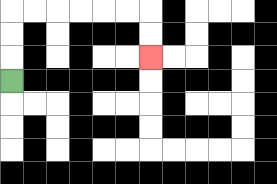{'start': '[0, 3]', 'end': '[6, 2]', 'path_directions': 'U,U,U,R,R,R,R,R,R,D,D', 'path_coordinates': '[[0, 3], [0, 2], [0, 1], [0, 0], [1, 0], [2, 0], [3, 0], [4, 0], [5, 0], [6, 0], [6, 1], [6, 2]]'}